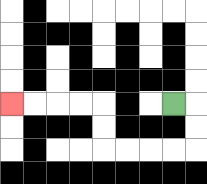{'start': '[7, 4]', 'end': '[0, 4]', 'path_directions': 'R,D,D,L,L,L,L,U,U,L,L,L,L', 'path_coordinates': '[[7, 4], [8, 4], [8, 5], [8, 6], [7, 6], [6, 6], [5, 6], [4, 6], [4, 5], [4, 4], [3, 4], [2, 4], [1, 4], [0, 4]]'}